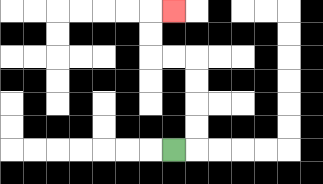{'start': '[7, 6]', 'end': '[7, 0]', 'path_directions': 'R,U,U,U,U,L,L,U,U,R', 'path_coordinates': '[[7, 6], [8, 6], [8, 5], [8, 4], [8, 3], [8, 2], [7, 2], [6, 2], [6, 1], [6, 0], [7, 0]]'}